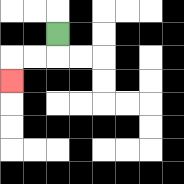{'start': '[2, 1]', 'end': '[0, 3]', 'path_directions': 'D,L,L,D', 'path_coordinates': '[[2, 1], [2, 2], [1, 2], [0, 2], [0, 3]]'}